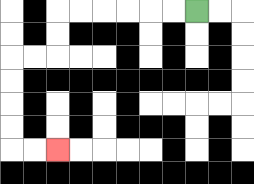{'start': '[8, 0]', 'end': '[2, 6]', 'path_directions': 'L,L,L,L,L,L,D,D,L,L,D,D,D,D,R,R', 'path_coordinates': '[[8, 0], [7, 0], [6, 0], [5, 0], [4, 0], [3, 0], [2, 0], [2, 1], [2, 2], [1, 2], [0, 2], [0, 3], [0, 4], [0, 5], [0, 6], [1, 6], [2, 6]]'}